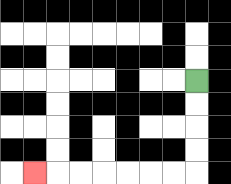{'start': '[8, 3]', 'end': '[1, 7]', 'path_directions': 'D,D,D,D,L,L,L,L,L,L,L', 'path_coordinates': '[[8, 3], [8, 4], [8, 5], [8, 6], [8, 7], [7, 7], [6, 7], [5, 7], [4, 7], [3, 7], [2, 7], [1, 7]]'}